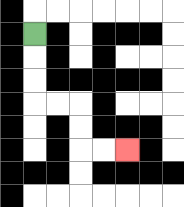{'start': '[1, 1]', 'end': '[5, 6]', 'path_directions': 'D,D,D,R,R,D,D,R,R', 'path_coordinates': '[[1, 1], [1, 2], [1, 3], [1, 4], [2, 4], [3, 4], [3, 5], [3, 6], [4, 6], [5, 6]]'}